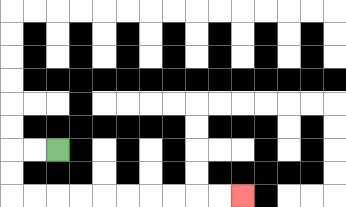{'start': '[2, 6]', 'end': '[10, 8]', 'path_directions': 'L,L,D,D,R,R,R,R,R,R,R,R,R,R', 'path_coordinates': '[[2, 6], [1, 6], [0, 6], [0, 7], [0, 8], [1, 8], [2, 8], [3, 8], [4, 8], [5, 8], [6, 8], [7, 8], [8, 8], [9, 8], [10, 8]]'}